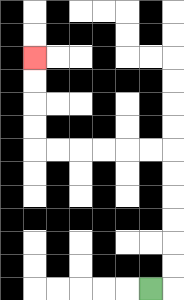{'start': '[6, 12]', 'end': '[1, 2]', 'path_directions': 'R,U,U,U,U,U,U,L,L,L,L,L,L,U,U,U,U', 'path_coordinates': '[[6, 12], [7, 12], [7, 11], [7, 10], [7, 9], [7, 8], [7, 7], [7, 6], [6, 6], [5, 6], [4, 6], [3, 6], [2, 6], [1, 6], [1, 5], [1, 4], [1, 3], [1, 2]]'}